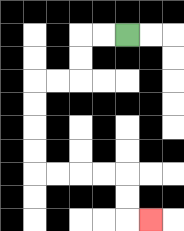{'start': '[5, 1]', 'end': '[6, 9]', 'path_directions': 'L,L,D,D,L,L,D,D,D,D,R,R,R,R,D,D,R', 'path_coordinates': '[[5, 1], [4, 1], [3, 1], [3, 2], [3, 3], [2, 3], [1, 3], [1, 4], [1, 5], [1, 6], [1, 7], [2, 7], [3, 7], [4, 7], [5, 7], [5, 8], [5, 9], [6, 9]]'}